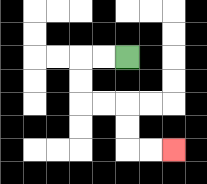{'start': '[5, 2]', 'end': '[7, 6]', 'path_directions': 'L,L,D,D,R,R,D,D,R,R', 'path_coordinates': '[[5, 2], [4, 2], [3, 2], [3, 3], [3, 4], [4, 4], [5, 4], [5, 5], [5, 6], [6, 6], [7, 6]]'}